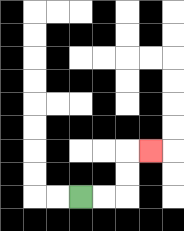{'start': '[3, 8]', 'end': '[6, 6]', 'path_directions': 'R,R,U,U,R', 'path_coordinates': '[[3, 8], [4, 8], [5, 8], [5, 7], [5, 6], [6, 6]]'}